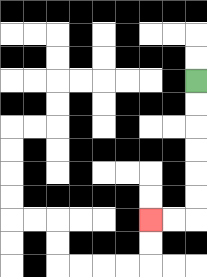{'start': '[8, 3]', 'end': '[6, 9]', 'path_directions': 'D,D,D,D,D,D,L,L', 'path_coordinates': '[[8, 3], [8, 4], [8, 5], [8, 6], [8, 7], [8, 8], [8, 9], [7, 9], [6, 9]]'}